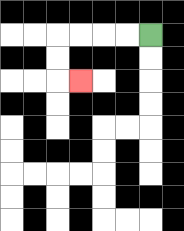{'start': '[6, 1]', 'end': '[3, 3]', 'path_directions': 'L,L,L,L,D,D,R', 'path_coordinates': '[[6, 1], [5, 1], [4, 1], [3, 1], [2, 1], [2, 2], [2, 3], [3, 3]]'}